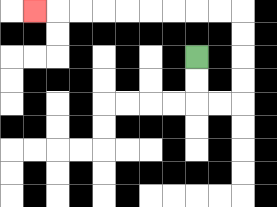{'start': '[8, 2]', 'end': '[1, 0]', 'path_directions': 'D,D,R,R,U,U,U,U,L,L,L,L,L,L,L,L,L', 'path_coordinates': '[[8, 2], [8, 3], [8, 4], [9, 4], [10, 4], [10, 3], [10, 2], [10, 1], [10, 0], [9, 0], [8, 0], [7, 0], [6, 0], [5, 0], [4, 0], [3, 0], [2, 0], [1, 0]]'}